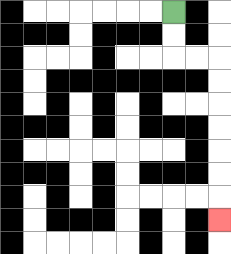{'start': '[7, 0]', 'end': '[9, 9]', 'path_directions': 'D,D,R,R,D,D,D,D,D,D,D', 'path_coordinates': '[[7, 0], [7, 1], [7, 2], [8, 2], [9, 2], [9, 3], [9, 4], [9, 5], [9, 6], [9, 7], [9, 8], [9, 9]]'}